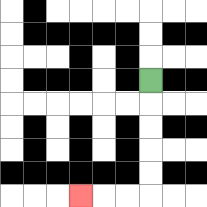{'start': '[6, 3]', 'end': '[3, 8]', 'path_directions': 'D,D,D,D,D,L,L,L', 'path_coordinates': '[[6, 3], [6, 4], [6, 5], [6, 6], [6, 7], [6, 8], [5, 8], [4, 8], [3, 8]]'}